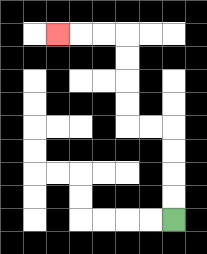{'start': '[7, 9]', 'end': '[2, 1]', 'path_directions': 'U,U,U,U,L,L,U,U,U,U,L,L,L', 'path_coordinates': '[[7, 9], [7, 8], [7, 7], [7, 6], [7, 5], [6, 5], [5, 5], [5, 4], [5, 3], [5, 2], [5, 1], [4, 1], [3, 1], [2, 1]]'}